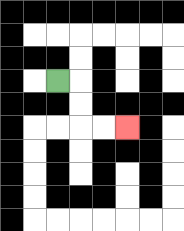{'start': '[2, 3]', 'end': '[5, 5]', 'path_directions': 'R,D,D,R,R', 'path_coordinates': '[[2, 3], [3, 3], [3, 4], [3, 5], [4, 5], [5, 5]]'}